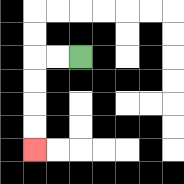{'start': '[3, 2]', 'end': '[1, 6]', 'path_directions': 'L,L,D,D,D,D', 'path_coordinates': '[[3, 2], [2, 2], [1, 2], [1, 3], [1, 4], [1, 5], [1, 6]]'}